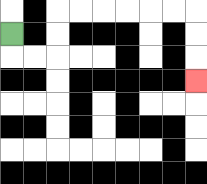{'start': '[0, 1]', 'end': '[8, 3]', 'path_directions': 'D,R,R,U,U,R,R,R,R,R,R,D,D,D', 'path_coordinates': '[[0, 1], [0, 2], [1, 2], [2, 2], [2, 1], [2, 0], [3, 0], [4, 0], [5, 0], [6, 0], [7, 0], [8, 0], [8, 1], [8, 2], [8, 3]]'}